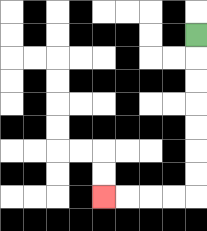{'start': '[8, 1]', 'end': '[4, 8]', 'path_directions': 'D,D,D,D,D,D,D,L,L,L,L', 'path_coordinates': '[[8, 1], [8, 2], [8, 3], [8, 4], [8, 5], [8, 6], [8, 7], [8, 8], [7, 8], [6, 8], [5, 8], [4, 8]]'}